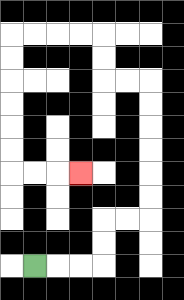{'start': '[1, 11]', 'end': '[3, 7]', 'path_directions': 'R,R,R,U,U,R,R,U,U,U,U,U,U,L,L,U,U,L,L,L,L,D,D,D,D,D,D,R,R,R', 'path_coordinates': '[[1, 11], [2, 11], [3, 11], [4, 11], [4, 10], [4, 9], [5, 9], [6, 9], [6, 8], [6, 7], [6, 6], [6, 5], [6, 4], [6, 3], [5, 3], [4, 3], [4, 2], [4, 1], [3, 1], [2, 1], [1, 1], [0, 1], [0, 2], [0, 3], [0, 4], [0, 5], [0, 6], [0, 7], [1, 7], [2, 7], [3, 7]]'}